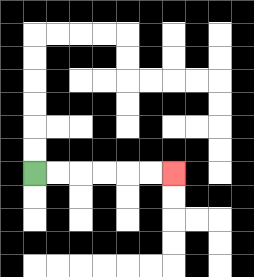{'start': '[1, 7]', 'end': '[7, 7]', 'path_directions': 'R,R,R,R,R,R', 'path_coordinates': '[[1, 7], [2, 7], [3, 7], [4, 7], [5, 7], [6, 7], [7, 7]]'}